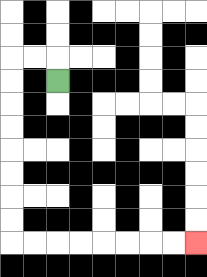{'start': '[2, 3]', 'end': '[8, 10]', 'path_directions': 'U,L,L,D,D,D,D,D,D,D,D,R,R,R,R,R,R,R,R', 'path_coordinates': '[[2, 3], [2, 2], [1, 2], [0, 2], [0, 3], [0, 4], [0, 5], [0, 6], [0, 7], [0, 8], [0, 9], [0, 10], [1, 10], [2, 10], [3, 10], [4, 10], [5, 10], [6, 10], [7, 10], [8, 10]]'}